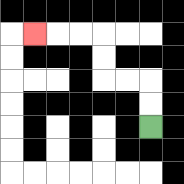{'start': '[6, 5]', 'end': '[1, 1]', 'path_directions': 'U,U,L,L,U,U,L,L,L', 'path_coordinates': '[[6, 5], [6, 4], [6, 3], [5, 3], [4, 3], [4, 2], [4, 1], [3, 1], [2, 1], [1, 1]]'}